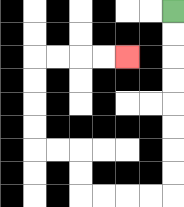{'start': '[7, 0]', 'end': '[5, 2]', 'path_directions': 'D,D,D,D,D,D,D,D,L,L,L,L,U,U,L,L,U,U,U,U,R,R,R,R', 'path_coordinates': '[[7, 0], [7, 1], [7, 2], [7, 3], [7, 4], [7, 5], [7, 6], [7, 7], [7, 8], [6, 8], [5, 8], [4, 8], [3, 8], [3, 7], [3, 6], [2, 6], [1, 6], [1, 5], [1, 4], [1, 3], [1, 2], [2, 2], [3, 2], [4, 2], [5, 2]]'}